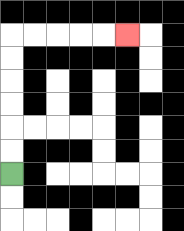{'start': '[0, 7]', 'end': '[5, 1]', 'path_directions': 'U,U,U,U,U,U,R,R,R,R,R', 'path_coordinates': '[[0, 7], [0, 6], [0, 5], [0, 4], [0, 3], [0, 2], [0, 1], [1, 1], [2, 1], [3, 1], [4, 1], [5, 1]]'}